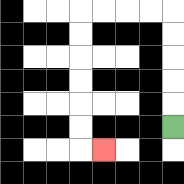{'start': '[7, 5]', 'end': '[4, 6]', 'path_directions': 'U,U,U,U,U,L,L,L,L,D,D,D,D,D,D,R', 'path_coordinates': '[[7, 5], [7, 4], [7, 3], [7, 2], [7, 1], [7, 0], [6, 0], [5, 0], [4, 0], [3, 0], [3, 1], [3, 2], [3, 3], [3, 4], [3, 5], [3, 6], [4, 6]]'}